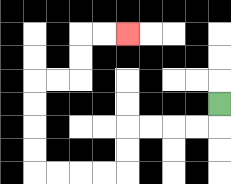{'start': '[9, 4]', 'end': '[5, 1]', 'path_directions': 'D,L,L,L,L,D,D,L,L,L,L,U,U,U,U,R,R,U,U,R,R', 'path_coordinates': '[[9, 4], [9, 5], [8, 5], [7, 5], [6, 5], [5, 5], [5, 6], [5, 7], [4, 7], [3, 7], [2, 7], [1, 7], [1, 6], [1, 5], [1, 4], [1, 3], [2, 3], [3, 3], [3, 2], [3, 1], [4, 1], [5, 1]]'}